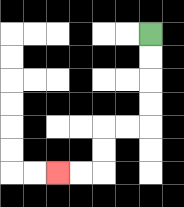{'start': '[6, 1]', 'end': '[2, 7]', 'path_directions': 'D,D,D,D,L,L,D,D,L,L', 'path_coordinates': '[[6, 1], [6, 2], [6, 3], [6, 4], [6, 5], [5, 5], [4, 5], [4, 6], [4, 7], [3, 7], [2, 7]]'}